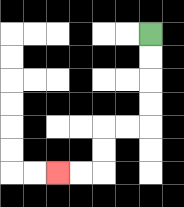{'start': '[6, 1]', 'end': '[2, 7]', 'path_directions': 'D,D,D,D,L,L,D,D,L,L', 'path_coordinates': '[[6, 1], [6, 2], [6, 3], [6, 4], [6, 5], [5, 5], [4, 5], [4, 6], [4, 7], [3, 7], [2, 7]]'}